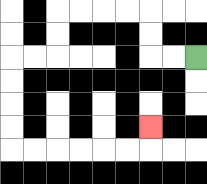{'start': '[8, 2]', 'end': '[6, 5]', 'path_directions': 'L,L,U,U,L,L,L,L,D,D,L,L,D,D,D,D,R,R,R,R,R,R,U', 'path_coordinates': '[[8, 2], [7, 2], [6, 2], [6, 1], [6, 0], [5, 0], [4, 0], [3, 0], [2, 0], [2, 1], [2, 2], [1, 2], [0, 2], [0, 3], [0, 4], [0, 5], [0, 6], [1, 6], [2, 6], [3, 6], [4, 6], [5, 6], [6, 6], [6, 5]]'}